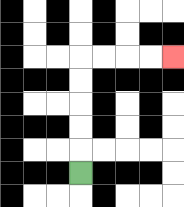{'start': '[3, 7]', 'end': '[7, 2]', 'path_directions': 'U,U,U,U,U,R,R,R,R', 'path_coordinates': '[[3, 7], [3, 6], [3, 5], [3, 4], [3, 3], [3, 2], [4, 2], [5, 2], [6, 2], [7, 2]]'}